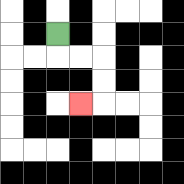{'start': '[2, 1]', 'end': '[3, 4]', 'path_directions': 'D,R,R,D,D,L', 'path_coordinates': '[[2, 1], [2, 2], [3, 2], [4, 2], [4, 3], [4, 4], [3, 4]]'}